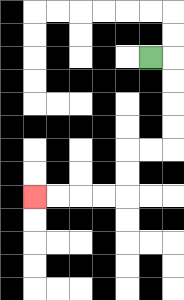{'start': '[6, 2]', 'end': '[1, 8]', 'path_directions': 'R,D,D,D,D,L,L,D,D,L,L,L,L', 'path_coordinates': '[[6, 2], [7, 2], [7, 3], [7, 4], [7, 5], [7, 6], [6, 6], [5, 6], [5, 7], [5, 8], [4, 8], [3, 8], [2, 8], [1, 8]]'}